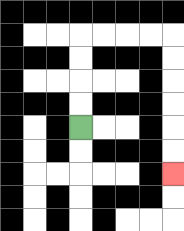{'start': '[3, 5]', 'end': '[7, 7]', 'path_directions': 'U,U,U,U,R,R,R,R,D,D,D,D,D,D', 'path_coordinates': '[[3, 5], [3, 4], [3, 3], [3, 2], [3, 1], [4, 1], [5, 1], [6, 1], [7, 1], [7, 2], [7, 3], [7, 4], [7, 5], [7, 6], [7, 7]]'}